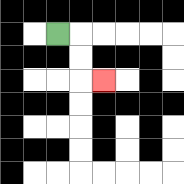{'start': '[2, 1]', 'end': '[4, 3]', 'path_directions': 'R,D,D,R', 'path_coordinates': '[[2, 1], [3, 1], [3, 2], [3, 3], [4, 3]]'}